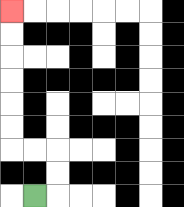{'start': '[1, 8]', 'end': '[0, 0]', 'path_directions': 'R,U,U,L,L,U,U,U,U,U,U', 'path_coordinates': '[[1, 8], [2, 8], [2, 7], [2, 6], [1, 6], [0, 6], [0, 5], [0, 4], [0, 3], [0, 2], [0, 1], [0, 0]]'}